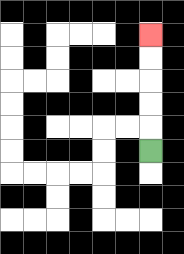{'start': '[6, 6]', 'end': '[6, 1]', 'path_directions': 'U,U,U,U,U', 'path_coordinates': '[[6, 6], [6, 5], [6, 4], [6, 3], [6, 2], [6, 1]]'}